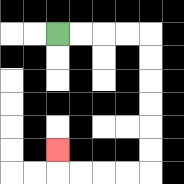{'start': '[2, 1]', 'end': '[2, 6]', 'path_directions': 'R,R,R,R,D,D,D,D,D,D,L,L,L,L,U', 'path_coordinates': '[[2, 1], [3, 1], [4, 1], [5, 1], [6, 1], [6, 2], [6, 3], [6, 4], [6, 5], [6, 6], [6, 7], [5, 7], [4, 7], [3, 7], [2, 7], [2, 6]]'}